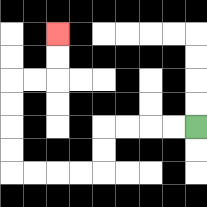{'start': '[8, 5]', 'end': '[2, 1]', 'path_directions': 'L,L,L,L,D,D,L,L,L,L,U,U,U,U,R,R,U,U', 'path_coordinates': '[[8, 5], [7, 5], [6, 5], [5, 5], [4, 5], [4, 6], [4, 7], [3, 7], [2, 7], [1, 7], [0, 7], [0, 6], [0, 5], [0, 4], [0, 3], [1, 3], [2, 3], [2, 2], [2, 1]]'}